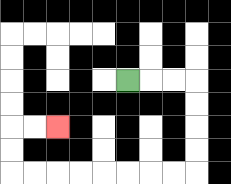{'start': '[5, 3]', 'end': '[2, 5]', 'path_directions': 'R,R,R,D,D,D,D,L,L,L,L,L,L,L,L,U,U,R,R', 'path_coordinates': '[[5, 3], [6, 3], [7, 3], [8, 3], [8, 4], [8, 5], [8, 6], [8, 7], [7, 7], [6, 7], [5, 7], [4, 7], [3, 7], [2, 7], [1, 7], [0, 7], [0, 6], [0, 5], [1, 5], [2, 5]]'}